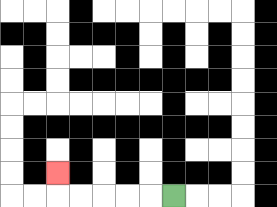{'start': '[7, 8]', 'end': '[2, 7]', 'path_directions': 'L,L,L,L,L,U', 'path_coordinates': '[[7, 8], [6, 8], [5, 8], [4, 8], [3, 8], [2, 8], [2, 7]]'}